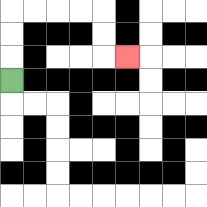{'start': '[0, 3]', 'end': '[5, 2]', 'path_directions': 'U,U,U,R,R,R,R,D,D,R', 'path_coordinates': '[[0, 3], [0, 2], [0, 1], [0, 0], [1, 0], [2, 0], [3, 0], [4, 0], [4, 1], [4, 2], [5, 2]]'}